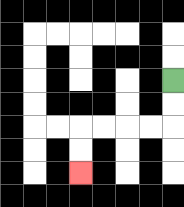{'start': '[7, 3]', 'end': '[3, 7]', 'path_directions': 'D,D,L,L,L,L,D,D', 'path_coordinates': '[[7, 3], [7, 4], [7, 5], [6, 5], [5, 5], [4, 5], [3, 5], [3, 6], [3, 7]]'}